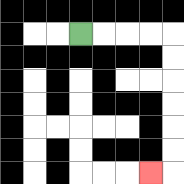{'start': '[3, 1]', 'end': '[6, 7]', 'path_directions': 'R,R,R,R,D,D,D,D,D,D,L', 'path_coordinates': '[[3, 1], [4, 1], [5, 1], [6, 1], [7, 1], [7, 2], [7, 3], [7, 4], [7, 5], [7, 6], [7, 7], [6, 7]]'}